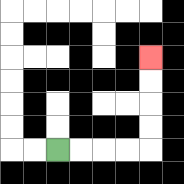{'start': '[2, 6]', 'end': '[6, 2]', 'path_directions': 'R,R,R,R,U,U,U,U', 'path_coordinates': '[[2, 6], [3, 6], [4, 6], [5, 6], [6, 6], [6, 5], [6, 4], [6, 3], [6, 2]]'}